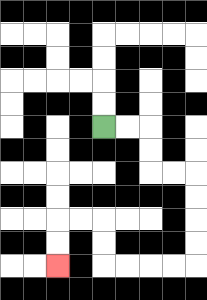{'start': '[4, 5]', 'end': '[2, 11]', 'path_directions': 'R,R,D,D,R,R,D,D,D,D,L,L,L,L,U,U,L,L,D,D', 'path_coordinates': '[[4, 5], [5, 5], [6, 5], [6, 6], [6, 7], [7, 7], [8, 7], [8, 8], [8, 9], [8, 10], [8, 11], [7, 11], [6, 11], [5, 11], [4, 11], [4, 10], [4, 9], [3, 9], [2, 9], [2, 10], [2, 11]]'}